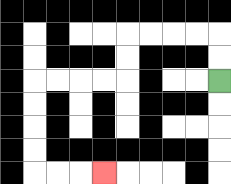{'start': '[9, 3]', 'end': '[4, 7]', 'path_directions': 'U,U,L,L,L,L,D,D,L,L,L,L,D,D,D,D,R,R,R', 'path_coordinates': '[[9, 3], [9, 2], [9, 1], [8, 1], [7, 1], [6, 1], [5, 1], [5, 2], [5, 3], [4, 3], [3, 3], [2, 3], [1, 3], [1, 4], [1, 5], [1, 6], [1, 7], [2, 7], [3, 7], [4, 7]]'}